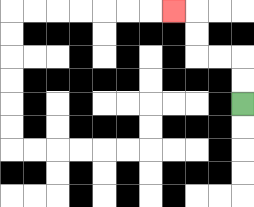{'start': '[10, 4]', 'end': '[7, 0]', 'path_directions': 'U,U,L,L,U,U,L', 'path_coordinates': '[[10, 4], [10, 3], [10, 2], [9, 2], [8, 2], [8, 1], [8, 0], [7, 0]]'}